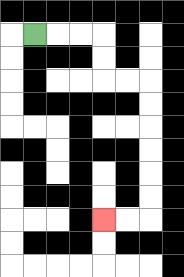{'start': '[1, 1]', 'end': '[4, 9]', 'path_directions': 'R,R,R,D,D,R,R,D,D,D,D,D,D,L,L', 'path_coordinates': '[[1, 1], [2, 1], [3, 1], [4, 1], [4, 2], [4, 3], [5, 3], [6, 3], [6, 4], [6, 5], [6, 6], [6, 7], [6, 8], [6, 9], [5, 9], [4, 9]]'}